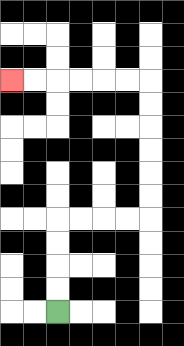{'start': '[2, 13]', 'end': '[0, 3]', 'path_directions': 'U,U,U,U,R,R,R,R,U,U,U,U,U,U,L,L,L,L,L,L', 'path_coordinates': '[[2, 13], [2, 12], [2, 11], [2, 10], [2, 9], [3, 9], [4, 9], [5, 9], [6, 9], [6, 8], [6, 7], [6, 6], [6, 5], [6, 4], [6, 3], [5, 3], [4, 3], [3, 3], [2, 3], [1, 3], [0, 3]]'}